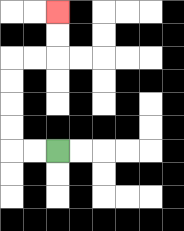{'start': '[2, 6]', 'end': '[2, 0]', 'path_directions': 'L,L,U,U,U,U,R,R,U,U', 'path_coordinates': '[[2, 6], [1, 6], [0, 6], [0, 5], [0, 4], [0, 3], [0, 2], [1, 2], [2, 2], [2, 1], [2, 0]]'}